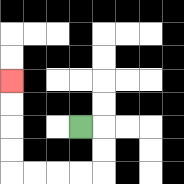{'start': '[3, 5]', 'end': '[0, 3]', 'path_directions': 'R,D,D,L,L,L,L,U,U,U,U', 'path_coordinates': '[[3, 5], [4, 5], [4, 6], [4, 7], [3, 7], [2, 7], [1, 7], [0, 7], [0, 6], [0, 5], [0, 4], [0, 3]]'}